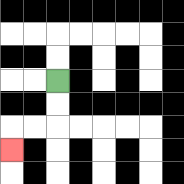{'start': '[2, 3]', 'end': '[0, 6]', 'path_directions': 'D,D,L,L,D', 'path_coordinates': '[[2, 3], [2, 4], [2, 5], [1, 5], [0, 5], [0, 6]]'}